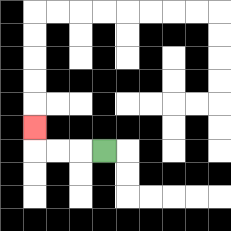{'start': '[4, 6]', 'end': '[1, 5]', 'path_directions': 'L,L,L,U', 'path_coordinates': '[[4, 6], [3, 6], [2, 6], [1, 6], [1, 5]]'}